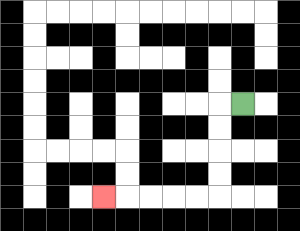{'start': '[10, 4]', 'end': '[4, 8]', 'path_directions': 'L,D,D,D,D,L,L,L,L,L', 'path_coordinates': '[[10, 4], [9, 4], [9, 5], [9, 6], [9, 7], [9, 8], [8, 8], [7, 8], [6, 8], [5, 8], [4, 8]]'}